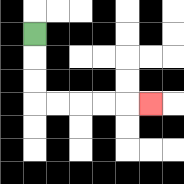{'start': '[1, 1]', 'end': '[6, 4]', 'path_directions': 'D,D,D,R,R,R,R,R', 'path_coordinates': '[[1, 1], [1, 2], [1, 3], [1, 4], [2, 4], [3, 4], [4, 4], [5, 4], [6, 4]]'}